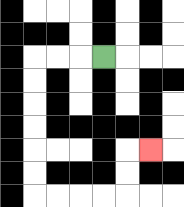{'start': '[4, 2]', 'end': '[6, 6]', 'path_directions': 'L,L,L,D,D,D,D,D,D,R,R,R,R,U,U,R', 'path_coordinates': '[[4, 2], [3, 2], [2, 2], [1, 2], [1, 3], [1, 4], [1, 5], [1, 6], [1, 7], [1, 8], [2, 8], [3, 8], [4, 8], [5, 8], [5, 7], [5, 6], [6, 6]]'}